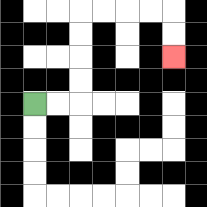{'start': '[1, 4]', 'end': '[7, 2]', 'path_directions': 'R,R,U,U,U,U,R,R,R,R,D,D', 'path_coordinates': '[[1, 4], [2, 4], [3, 4], [3, 3], [3, 2], [3, 1], [3, 0], [4, 0], [5, 0], [6, 0], [7, 0], [7, 1], [7, 2]]'}